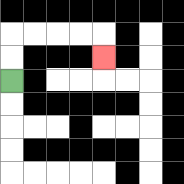{'start': '[0, 3]', 'end': '[4, 2]', 'path_directions': 'U,U,R,R,R,R,D', 'path_coordinates': '[[0, 3], [0, 2], [0, 1], [1, 1], [2, 1], [3, 1], [4, 1], [4, 2]]'}